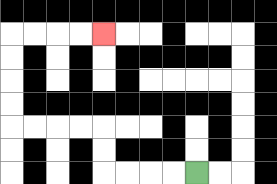{'start': '[8, 7]', 'end': '[4, 1]', 'path_directions': 'L,L,L,L,U,U,L,L,L,L,U,U,U,U,R,R,R,R', 'path_coordinates': '[[8, 7], [7, 7], [6, 7], [5, 7], [4, 7], [4, 6], [4, 5], [3, 5], [2, 5], [1, 5], [0, 5], [0, 4], [0, 3], [0, 2], [0, 1], [1, 1], [2, 1], [3, 1], [4, 1]]'}